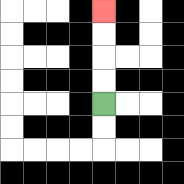{'start': '[4, 4]', 'end': '[4, 0]', 'path_directions': 'U,U,U,U', 'path_coordinates': '[[4, 4], [4, 3], [4, 2], [4, 1], [4, 0]]'}